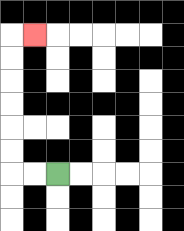{'start': '[2, 7]', 'end': '[1, 1]', 'path_directions': 'L,L,U,U,U,U,U,U,R', 'path_coordinates': '[[2, 7], [1, 7], [0, 7], [0, 6], [0, 5], [0, 4], [0, 3], [0, 2], [0, 1], [1, 1]]'}